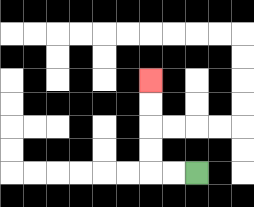{'start': '[8, 7]', 'end': '[6, 3]', 'path_directions': 'L,L,U,U,U,U', 'path_coordinates': '[[8, 7], [7, 7], [6, 7], [6, 6], [6, 5], [6, 4], [6, 3]]'}